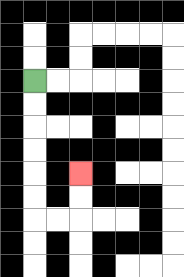{'start': '[1, 3]', 'end': '[3, 7]', 'path_directions': 'D,D,D,D,D,D,R,R,U,U', 'path_coordinates': '[[1, 3], [1, 4], [1, 5], [1, 6], [1, 7], [1, 8], [1, 9], [2, 9], [3, 9], [3, 8], [3, 7]]'}